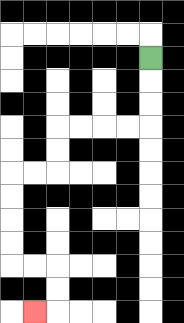{'start': '[6, 2]', 'end': '[1, 13]', 'path_directions': 'D,D,D,L,L,L,L,D,D,L,L,D,D,D,D,R,R,D,D,L', 'path_coordinates': '[[6, 2], [6, 3], [6, 4], [6, 5], [5, 5], [4, 5], [3, 5], [2, 5], [2, 6], [2, 7], [1, 7], [0, 7], [0, 8], [0, 9], [0, 10], [0, 11], [1, 11], [2, 11], [2, 12], [2, 13], [1, 13]]'}